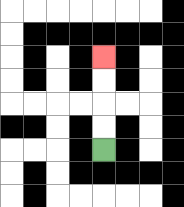{'start': '[4, 6]', 'end': '[4, 2]', 'path_directions': 'U,U,U,U', 'path_coordinates': '[[4, 6], [4, 5], [4, 4], [4, 3], [4, 2]]'}